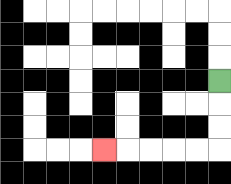{'start': '[9, 3]', 'end': '[4, 6]', 'path_directions': 'D,D,D,L,L,L,L,L', 'path_coordinates': '[[9, 3], [9, 4], [9, 5], [9, 6], [8, 6], [7, 6], [6, 6], [5, 6], [4, 6]]'}